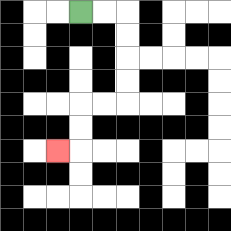{'start': '[3, 0]', 'end': '[2, 6]', 'path_directions': 'R,R,D,D,D,D,L,L,D,D,L', 'path_coordinates': '[[3, 0], [4, 0], [5, 0], [5, 1], [5, 2], [5, 3], [5, 4], [4, 4], [3, 4], [3, 5], [3, 6], [2, 6]]'}